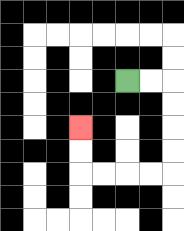{'start': '[5, 3]', 'end': '[3, 5]', 'path_directions': 'R,R,D,D,D,D,L,L,L,L,U,U', 'path_coordinates': '[[5, 3], [6, 3], [7, 3], [7, 4], [7, 5], [7, 6], [7, 7], [6, 7], [5, 7], [4, 7], [3, 7], [3, 6], [3, 5]]'}